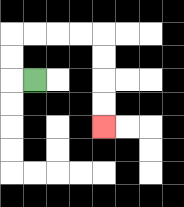{'start': '[1, 3]', 'end': '[4, 5]', 'path_directions': 'L,U,U,R,R,R,R,D,D,D,D', 'path_coordinates': '[[1, 3], [0, 3], [0, 2], [0, 1], [1, 1], [2, 1], [3, 1], [4, 1], [4, 2], [4, 3], [4, 4], [4, 5]]'}